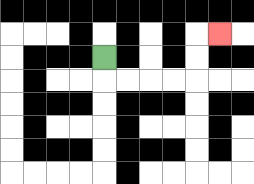{'start': '[4, 2]', 'end': '[9, 1]', 'path_directions': 'D,R,R,R,R,U,U,R', 'path_coordinates': '[[4, 2], [4, 3], [5, 3], [6, 3], [7, 3], [8, 3], [8, 2], [8, 1], [9, 1]]'}